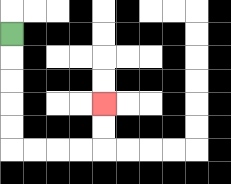{'start': '[0, 1]', 'end': '[4, 4]', 'path_directions': 'D,D,D,D,D,R,R,R,R,U,U', 'path_coordinates': '[[0, 1], [0, 2], [0, 3], [0, 4], [0, 5], [0, 6], [1, 6], [2, 6], [3, 6], [4, 6], [4, 5], [4, 4]]'}